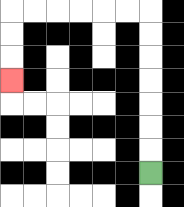{'start': '[6, 7]', 'end': '[0, 3]', 'path_directions': 'U,U,U,U,U,U,U,L,L,L,L,L,L,D,D,D', 'path_coordinates': '[[6, 7], [6, 6], [6, 5], [6, 4], [6, 3], [6, 2], [6, 1], [6, 0], [5, 0], [4, 0], [3, 0], [2, 0], [1, 0], [0, 0], [0, 1], [0, 2], [0, 3]]'}